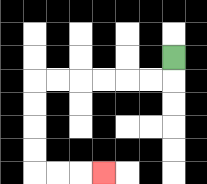{'start': '[7, 2]', 'end': '[4, 7]', 'path_directions': 'D,L,L,L,L,L,L,D,D,D,D,R,R,R', 'path_coordinates': '[[7, 2], [7, 3], [6, 3], [5, 3], [4, 3], [3, 3], [2, 3], [1, 3], [1, 4], [1, 5], [1, 6], [1, 7], [2, 7], [3, 7], [4, 7]]'}